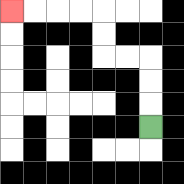{'start': '[6, 5]', 'end': '[0, 0]', 'path_directions': 'U,U,U,L,L,U,U,L,L,L,L', 'path_coordinates': '[[6, 5], [6, 4], [6, 3], [6, 2], [5, 2], [4, 2], [4, 1], [4, 0], [3, 0], [2, 0], [1, 0], [0, 0]]'}